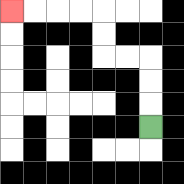{'start': '[6, 5]', 'end': '[0, 0]', 'path_directions': 'U,U,U,L,L,U,U,L,L,L,L', 'path_coordinates': '[[6, 5], [6, 4], [6, 3], [6, 2], [5, 2], [4, 2], [4, 1], [4, 0], [3, 0], [2, 0], [1, 0], [0, 0]]'}